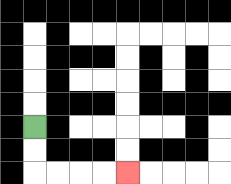{'start': '[1, 5]', 'end': '[5, 7]', 'path_directions': 'D,D,R,R,R,R', 'path_coordinates': '[[1, 5], [1, 6], [1, 7], [2, 7], [3, 7], [4, 7], [5, 7]]'}